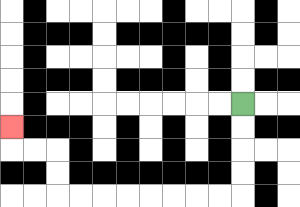{'start': '[10, 4]', 'end': '[0, 5]', 'path_directions': 'D,D,D,D,L,L,L,L,L,L,L,L,U,U,L,L,U', 'path_coordinates': '[[10, 4], [10, 5], [10, 6], [10, 7], [10, 8], [9, 8], [8, 8], [7, 8], [6, 8], [5, 8], [4, 8], [3, 8], [2, 8], [2, 7], [2, 6], [1, 6], [0, 6], [0, 5]]'}